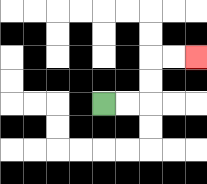{'start': '[4, 4]', 'end': '[8, 2]', 'path_directions': 'R,R,U,U,R,R', 'path_coordinates': '[[4, 4], [5, 4], [6, 4], [6, 3], [6, 2], [7, 2], [8, 2]]'}